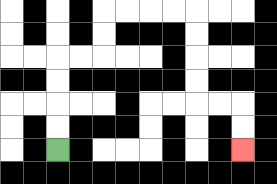{'start': '[2, 6]', 'end': '[10, 6]', 'path_directions': 'U,U,U,U,R,R,U,U,R,R,R,R,D,D,D,D,R,R,D,D', 'path_coordinates': '[[2, 6], [2, 5], [2, 4], [2, 3], [2, 2], [3, 2], [4, 2], [4, 1], [4, 0], [5, 0], [6, 0], [7, 0], [8, 0], [8, 1], [8, 2], [8, 3], [8, 4], [9, 4], [10, 4], [10, 5], [10, 6]]'}